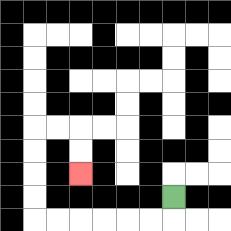{'start': '[7, 8]', 'end': '[3, 7]', 'path_directions': 'D,L,L,L,L,L,L,U,U,U,U,R,R,D,D', 'path_coordinates': '[[7, 8], [7, 9], [6, 9], [5, 9], [4, 9], [3, 9], [2, 9], [1, 9], [1, 8], [1, 7], [1, 6], [1, 5], [2, 5], [3, 5], [3, 6], [3, 7]]'}